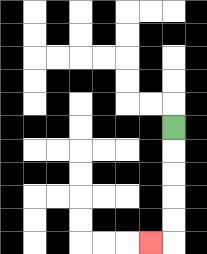{'start': '[7, 5]', 'end': '[6, 10]', 'path_directions': 'D,D,D,D,D,L', 'path_coordinates': '[[7, 5], [7, 6], [7, 7], [7, 8], [7, 9], [7, 10], [6, 10]]'}